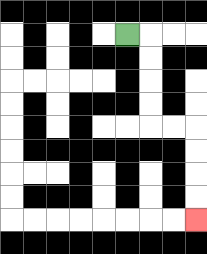{'start': '[5, 1]', 'end': '[8, 9]', 'path_directions': 'R,D,D,D,D,R,R,D,D,D,D', 'path_coordinates': '[[5, 1], [6, 1], [6, 2], [6, 3], [6, 4], [6, 5], [7, 5], [8, 5], [8, 6], [8, 7], [8, 8], [8, 9]]'}